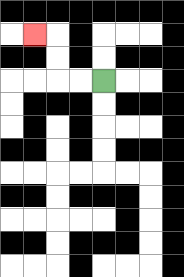{'start': '[4, 3]', 'end': '[1, 1]', 'path_directions': 'L,L,U,U,L', 'path_coordinates': '[[4, 3], [3, 3], [2, 3], [2, 2], [2, 1], [1, 1]]'}